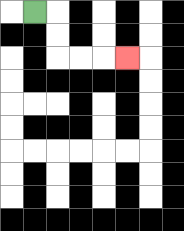{'start': '[1, 0]', 'end': '[5, 2]', 'path_directions': 'R,D,D,R,R,R', 'path_coordinates': '[[1, 0], [2, 0], [2, 1], [2, 2], [3, 2], [4, 2], [5, 2]]'}